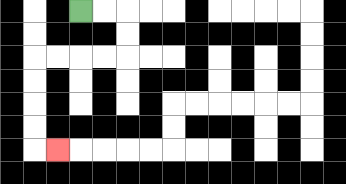{'start': '[3, 0]', 'end': '[2, 6]', 'path_directions': 'R,R,D,D,L,L,L,L,D,D,D,D,R', 'path_coordinates': '[[3, 0], [4, 0], [5, 0], [5, 1], [5, 2], [4, 2], [3, 2], [2, 2], [1, 2], [1, 3], [1, 4], [1, 5], [1, 6], [2, 6]]'}